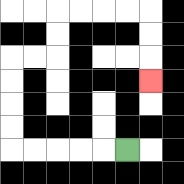{'start': '[5, 6]', 'end': '[6, 3]', 'path_directions': 'L,L,L,L,L,U,U,U,U,R,R,U,U,R,R,R,R,D,D,D', 'path_coordinates': '[[5, 6], [4, 6], [3, 6], [2, 6], [1, 6], [0, 6], [0, 5], [0, 4], [0, 3], [0, 2], [1, 2], [2, 2], [2, 1], [2, 0], [3, 0], [4, 0], [5, 0], [6, 0], [6, 1], [6, 2], [6, 3]]'}